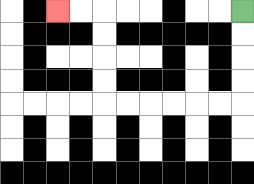{'start': '[10, 0]', 'end': '[2, 0]', 'path_directions': 'D,D,D,D,L,L,L,L,L,L,U,U,U,U,L,L', 'path_coordinates': '[[10, 0], [10, 1], [10, 2], [10, 3], [10, 4], [9, 4], [8, 4], [7, 4], [6, 4], [5, 4], [4, 4], [4, 3], [4, 2], [4, 1], [4, 0], [3, 0], [2, 0]]'}